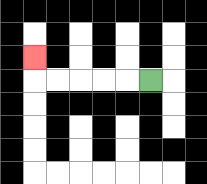{'start': '[6, 3]', 'end': '[1, 2]', 'path_directions': 'L,L,L,L,L,U', 'path_coordinates': '[[6, 3], [5, 3], [4, 3], [3, 3], [2, 3], [1, 3], [1, 2]]'}